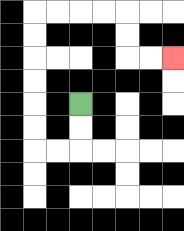{'start': '[3, 4]', 'end': '[7, 2]', 'path_directions': 'D,D,L,L,U,U,U,U,U,U,R,R,R,R,D,D,R,R', 'path_coordinates': '[[3, 4], [3, 5], [3, 6], [2, 6], [1, 6], [1, 5], [1, 4], [1, 3], [1, 2], [1, 1], [1, 0], [2, 0], [3, 0], [4, 0], [5, 0], [5, 1], [5, 2], [6, 2], [7, 2]]'}